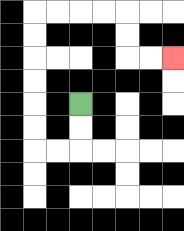{'start': '[3, 4]', 'end': '[7, 2]', 'path_directions': 'D,D,L,L,U,U,U,U,U,U,R,R,R,R,D,D,R,R', 'path_coordinates': '[[3, 4], [3, 5], [3, 6], [2, 6], [1, 6], [1, 5], [1, 4], [1, 3], [1, 2], [1, 1], [1, 0], [2, 0], [3, 0], [4, 0], [5, 0], [5, 1], [5, 2], [6, 2], [7, 2]]'}